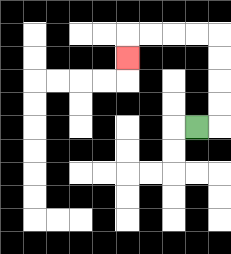{'start': '[8, 5]', 'end': '[5, 2]', 'path_directions': 'R,U,U,U,U,L,L,L,L,D', 'path_coordinates': '[[8, 5], [9, 5], [9, 4], [9, 3], [9, 2], [9, 1], [8, 1], [7, 1], [6, 1], [5, 1], [5, 2]]'}